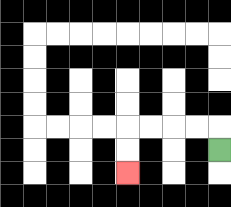{'start': '[9, 6]', 'end': '[5, 7]', 'path_directions': 'U,L,L,L,L,D,D', 'path_coordinates': '[[9, 6], [9, 5], [8, 5], [7, 5], [6, 5], [5, 5], [5, 6], [5, 7]]'}